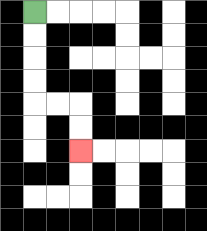{'start': '[1, 0]', 'end': '[3, 6]', 'path_directions': 'D,D,D,D,R,R,D,D', 'path_coordinates': '[[1, 0], [1, 1], [1, 2], [1, 3], [1, 4], [2, 4], [3, 4], [3, 5], [3, 6]]'}